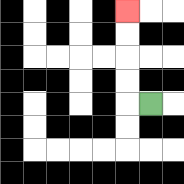{'start': '[6, 4]', 'end': '[5, 0]', 'path_directions': 'L,U,U,U,U', 'path_coordinates': '[[6, 4], [5, 4], [5, 3], [5, 2], [5, 1], [5, 0]]'}